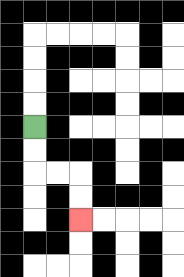{'start': '[1, 5]', 'end': '[3, 9]', 'path_directions': 'D,D,R,R,D,D', 'path_coordinates': '[[1, 5], [1, 6], [1, 7], [2, 7], [3, 7], [3, 8], [3, 9]]'}